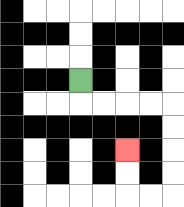{'start': '[3, 3]', 'end': '[5, 6]', 'path_directions': 'D,R,R,R,R,D,D,D,D,L,L,U,U', 'path_coordinates': '[[3, 3], [3, 4], [4, 4], [5, 4], [6, 4], [7, 4], [7, 5], [7, 6], [7, 7], [7, 8], [6, 8], [5, 8], [5, 7], [5, 6]]'}